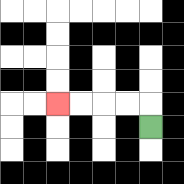{'start': '[6, 5]', 'end': '[2, 4]', 'path_directions': 'U,L,L,L,L', 'path_coordinates': '[[6, 5], [6, 4], [5, 4], [4, 4], [3, 4], [2, 4]]'}